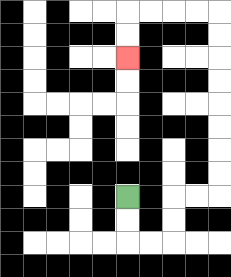{'start': '[5, 8]', 'end': '[5, 2]', 'path_directions': 'D,D,R,R,U,U,R,R,U,U,U,U,U,U,U,U,L,L,L,L,D,D', 'path_coordinates': '[[5, 8], [5, 9], [5, 10], [6, 10], [7, 10], [7, 9], [7, 8], [8, 8], [9, 8], [9, 7], [9, 6], [9, 5], [9, 4], [9, 3], [9, 2], [9, 1], [9, 0], [8, 0], [7, 0], [6, 0], [5, 0], [5, 1], [5, 2]]'}